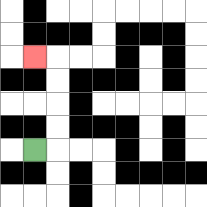{'start': '[1, 6]', 'end': '[1, 2]', 'path_directions': 'R,U,U,U,U,L', 'path_coordinates': '[[1, 6], [2, 6], [2, 5], [2, 4], [2, 3], [2, 2], [1, 2]]'}